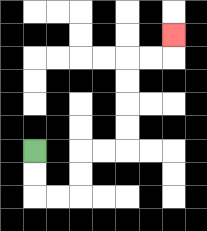{'start': '[1, 6]', 'end': '[7, 1]', 'path_directions': 'D,D,R,R,U,U,R,R,U,U,U,U,R,R,U', 'path_coordinates': '[[1, 6], [1, 7], [1, 8], [2, 8], [3, 8], [3, 7], [3, 6], [4, 6], [5, 6], [5, 5], [5, 4], [5, 3], [5, 2], [6, 2], [7, 2], [7, 1]]'}